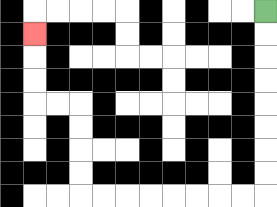{'start': '[11, 0]', 'end': '[1, 1]', 'path_directions': 'D,D,D,D,D,D,D,D,L,L,L,L,L,L,L,L,U,U,U,U,L,L,U,U,U', 'path_coordinates': '[[11, 0], [11, 1], [11, 2], [11, 3], [11, 4], [11, 5], [11, 6], [11, 7], [11, 8], [10, 8], [9, 8], [8, 8], [7, 8], [6, 8], [5, 8], [4, 8], [3, 8], [3, 7], [3, 6], [3, 5], [3, 4], [2, 4], [1, 4], [1, 3], [1, 2], [1, 1]]'}